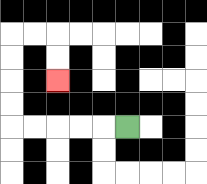{'start': '[5, 5]', 'end': '[2, 3]', 'path_directions': 'L,L,L,L,L,U,U,U,U,R,R,D,D', 'path_coordinates': '[[5, 5], [4, 5], [3, 5], [2, 5], [1, 5], [0, 5], [0, 4], [0, 3], [0, 2], [0, 1], [1, 1], [2, 1], [2, 2], [2, 3]]'}